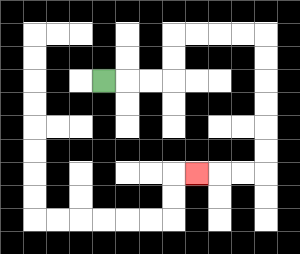{'start': '[4, 3]', 'end': '[8, 7]', 'path_directions': 'R,R,R,U,U,R,R,R,R,D,D,D,D,D,D,L,L,L', 'path_coordinates': '[[4, 3], [5, 3], [6, 3], [7, 3], [7, 2], [7, 1], [8, 1], [9, 1], [10, 1], [11, 1], [11, 2], [11, 3], [11, 4], [11, 5], [11, 6], [11, 7], [10, 7], [9, 7], [8, 7]]'}